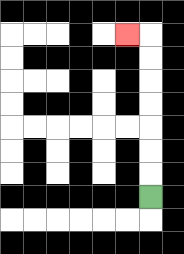{'start': '[6, 8]', 'end': '[5, 1]', 'path_directions': 'U,U,U,U,U,U,U,L', 'path_coordinates': '[[6, 8], [6, 7], [6, 6], [6, 5], [6, 4], [6, 3], [6, 2], [6, 1], [5, 1]]'}